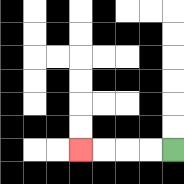{'start': '[7, 6]', 'end': '[3, 6]', 'path_directions': 'L,L,L,L', 'path_coordinates': '[[7, 6], [6, 6], [5, 6], [4, 6], [3, 6]]'}